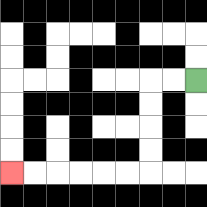{'start': '[8, 3]', 'end': '[0, 7]', 'path_directions': 'L,L,D,D,D,D,L,L,L,L,L,L', 'path_coordinates': '[[8, 3], [7, 3], [6, 3], [6, 4], [6, 5], [6, 6], [6, 7], [5, 7], [4, 7], [3, 7], [2, 7], [1, 7], [0, 7]]'}